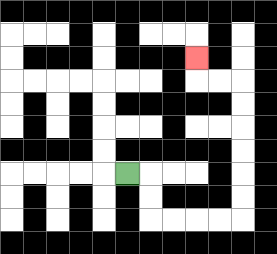{'start': '[5, 7]', 'end': '[8, 2]', 'path_directions': 'R,D,D,R,R,R,R,U,U,U,U,U,U,L,L,U', 'path_coordinates': '[[5, 7], [6, 7], [6, 8], [6, 9], [7, 9], [8, 9], [9, 9], [10, 9], [10, 8], [10, 7], [10, 6], [10, 5], [10, 4], [10, 3], [9, 3], [8, 3], [8, 2]]'}